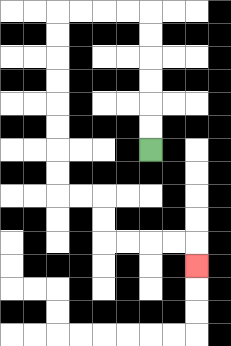{'start': '[6, 6]', 'end': '[8, 11]', 'path_directions': 'U,U,U,U,U,U,L,L,L,L,D,D,D,D,D,D,D,D,R,R,D,D,R,R,R,R,D', 'path_coordinates': '[[6, 6], [6, 5], [6, 4], [6, 3], [6, 2], [6, 1], [6, 0], [5, 0], [4, 0], [3, 0], [2, 0], [2, 1], [2, 2], [2, 3], [2, 4], [2, 5], [2, 6], [2, 7], [2, 8], [3, 8], [4, 8], [4, 9], [4, 10], [5, 10], [6, 10], [7, 10], [8, 10], [8, 11]]'}